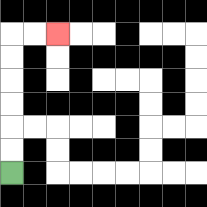{'start': '[0, 7]', 'end': '[2, 1]', 'path_directions': 'U,U,U,U,U,U,R,R', 'path_coordinates': '[[0, 7], [0, 6], [0, 5], [0, 4], [0, 3], [0, 2], [0, 1], [1, 1], [2, 1]]'}